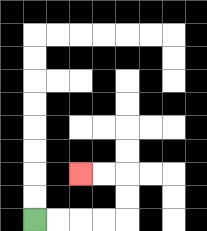{'start': '[1, 9]', 'end': '[3, 7]', 'path_directions': 'R,R,R,R,U,U,L,L', 'path_coordinates': '[[1, 9], [2, 9], [3, 9], [4, 9], [5, 9], [5, 8], [5, 7], [4, 7], [3, 7]]'}